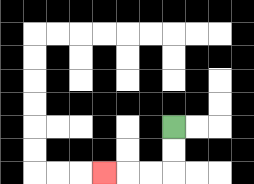{'start': '[7, 5]', 'end': '[4, 7]', 'path_directions': 'D,D,L,L,L', 'path_coordinates': '[[7, 5], [7, 6], [7, 7], [6, 7], [5, 7], [4, 7]]'}